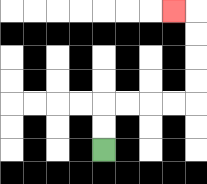{'start': '[4, 6]', 'end': '[7, 0]', 'path_directions': 'U,U,R,R,R,R,U,U,U,U,L', 'path_coordinates': '[[4, 6], [4, 5], [4, 4], [5, 4], [6, 4], [7, 4], [8, 4], [8, 3], [8, 2], [8, 1], [8, 0], [7, 0]]'}